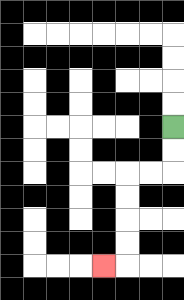{'start': '[7, 5]', 'end': '[4, 11]', 'path_directions': 'D,D,L,L,D,D,D,D,L', 'path_coordinates': '[[7, 5], [7, 6], [7, 7], [6, 7], [5, 7], [5, 8], [5, 9], [5, 10], [5, 11], [4, 11]]'}